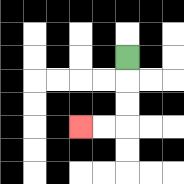{'start': '[5, 2]', 'end': '[3, 5]', 'path_directions': 'D,D,D,L,L', 'path_coordinates': '[[5, 2], [5, 3], [5, 4], [5, 5], [4, 5], [3, 5]]'}